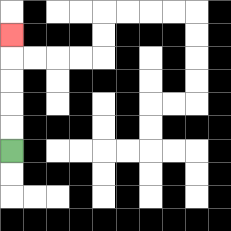{'start': '[0, 6]', 'end': '[0, 1]', 'path_directions': 'U,U,U,U,U', 'path_coordinates': '[[0, 6], [0, 5], [0, 4], [0, 3], [0, 2], [0, 1]]'}